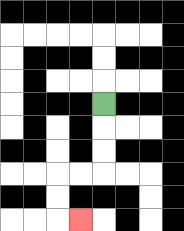{'start': '[4, 4]', 'end': '[3, 9]', 'path_directions': 'D,D,D,L,L,D,D,R', 'path_coordinates': '[[4, 4], [4, 5], [4, 6], [4, 7], [3, 7], [2, 7], [2, 8], [2, 9], [3, 9]]'}